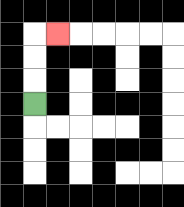{'start': '[1, 4]', 'end': '[2, 1]', 'path_directions': 'U,U,U,R', 'path_coordinates': '[[1, 4], [1, 3], [1, 2], [1, 1], [2, 1]]'}